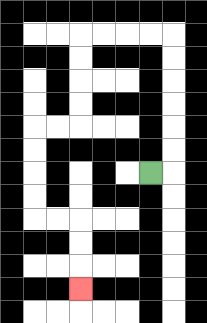{'start': '[6, 7]', 'end': '[3, 12]', 'path_directions': 'R,U,U,U,U,U,U,L,L,L,L,D,D,D,D,L,L,D,D,D,D,R,R,D,D,D', 'path_coordinates': '[[6, 7], [7, 7], [7, 6], [7, 5], [7, 4], [7, 3], [7, 2], [7, 1], [6, 1], [5, 1], [4, 1], [3, 1], [3, 2], [3, 3], [3, 4], [3, 5], [2, 5], [1, 5], [1, 6], [1, 7], [1, 8], [1, 9], [2, 9], [3, 9], [3, 10], [3, 11], [3, 12]]'}